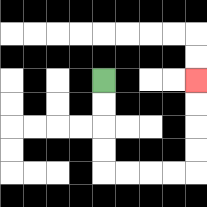{'start': '[4, 3]', 'end': '[8, 3]', 'path_directions': 'D,D,D,D,R,R,R,R,U,U,U,U', 'path_coordinates': '[[4, 3], [4, 4], [4, 5], [4, 6], [4, 7], [5, 7], [6, 7], [7, 7], [8, 7], [8, 6], [8, 5], [8, 4], [8, 3]]'}